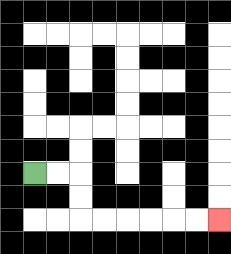{'start': '[1, 7]', 'end': '[9, 9]', 'path_directions': 'R,R,D,D,R,R,R,R,R,R', 'path_coordinates': '[[1, 7], [2, 7], [3, 7], [3, 8], [3, 9], [4, 9], [5, 9], [6, 9], [7, 9], [8, 9], [9, 9]]'}